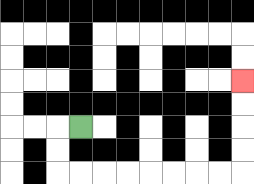{'start': '[3, 5]', 'end': '[10, 3]', 'path_directions': 'L,D,D,R,R,R,R,R,R,R,R,U,U,U,U', 'path_coordinates': '[[3, 5], [2, 5], [2, 6], [2, 7], [3, 7], [4, 7], [5, 7], [6, 7], [7, 7], [8, 7], [9, 7], [10, 7], [10, 6], [10, 5], [10, 4], [10, 3]]'}